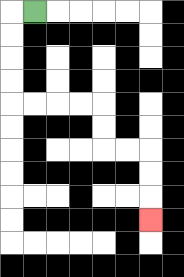{'start': '[1, 0]', 'end': '[6, 9]', 'path_directions': 'L,D,D,D,D,R,R,R,R,D,D,R,R,D,D,D', 'path_coordinates': '[[1, 0], [0, 0], [0, 1], [0, 2], [0, 3], [0, 4], [1, 4], [2, 4], [3, 4], [4, 4], [4, 5], [4, 6], [5, 6], [6, 6], [6, 7], [6, 8], [6, 9]]'}